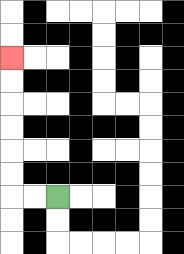{'start': '[2, 8]', 'end': '[0, 2]', 'path_directions': 'L,L,U,U,U,U,U,U', 'path_coordinates': '[[2, 8], [1, 8], [0, 8], [0, 7], [0, 6], [0, 5], [0, 4], [0, 3], [0, 2]]'}